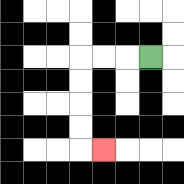{'start': '[6, 2]', 'end': '[4, 6]', 'path_directions': 'L,L,L,D,D,D,D,R', 'path_coordinates': '[[6, 2], [5, 2], [4, 2], [3, 2], [3, 3], [3, 4], [3, 5], [3, 6], [4, 6]]'}